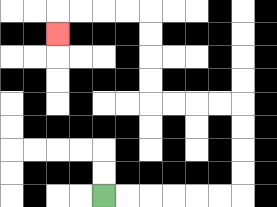{'start': '[4, 8]', 'end': '[2, 1]', 'path_directions': 'R,R,R,R,R,R,U,U,U,U,L,L,L,L,U,U,U,U,L,L,L,L,D', 'path_coordinates': '[[4, 8], [5, 8], [6, 8], [7, 8], [8, 8], [9, 8], [10, 8], [10, 7], [10, 6], [10, 5], [10, 4], [9, 4], [8, 4], [7, 4], [6, 4], [6, 3], [6, 2], [6, 1], [6, 0], [5, 0], [4, 0], [3, 0], [2, 0], [2, 1]]'}